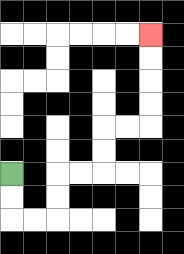{'start': '[0, 7]', 'end': '[6, 1]', 'path_directions': 'D,D,R,R,U,U,R,R,U,U,R,R,U,U,U,U', 'path_coordinates': '[[0, 7], [0, 8], [0, 9], [1, 9], [2, 9], [2, 8], [2, 7], [3, 7], [4, 7], [4, 6], [4, 5], [5, 5], [6, 5], [6, 4], [6, 3], [6, 2], [6, 1]]'}